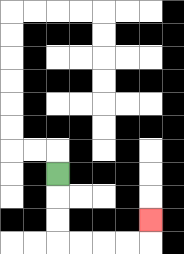{'start': '[2, 7]', 'end': '[6, 9]', 'path_directions': 'D,D,D,R,R,R,R,U', 'path_coordinates': '[[2, 7], [2, 8], [2, 9], [2, 10], [3, 10], [4, 10], [5, 10], [6, 10], [6, 9]]'}